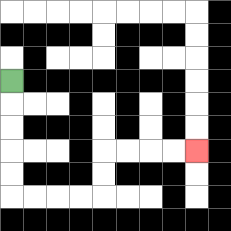{'start': '[0, 3]', 'end': '[8, 6]', 'path_directions': 'D,D,D,D,D,R,R,R,R,U,U,R,R,R,R', 'path_coordinates': '[[0, 3], [0, 4], [0, 5], [0, 6], [0, 7], [0, 8], [1, 8], [2, 8], [3, 8], [4, 8], [4, 7], [4, 6], [5, 6], [6, 6], [7, 6], [8, 6]]'}